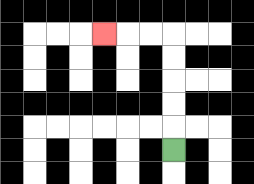{'start': '[7, 6]', 'end': '[4, 1]', 'path_directions': 'U,U,U,U,U,L,L,L', 'path_coordinates': '[[7, 6], [7, 5], [7, 4], [7, 3], [7, 2], [7, 1], [6, 1], [5, 1], [4, 1]]'}